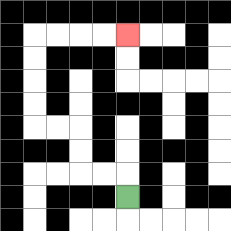{'start': '[5, 8]', 'end': '[5, 1]', 'path_directions': 'U,L,L,U,U,L,L,U,U,U,U,R,R,R,R', 'path_coordinates': '[[5, 8], [5, 7], [4, 7], [3, 7], [3, 6], [3, 5], [2, 5], [1, 5], [1, 4], [1, 3], [1, 2], [1, 1], [2, 1], [3, 1], [4, 1], [5, 1]]'}